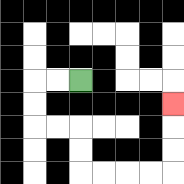{'start': '[3, 3]', 'end': '[7, 4]', 'path_directions': 'L,L,D,D,R,R,D,D,R,R,R,R,U,U,U', 'path_coordinates': '[[3, 3], [2, 3], [1, 3], [1, 4], [1, 5], [2, 5], [3, 5], [3, 6], [3, 7], [4, 7], [5, 7], [6, 7], [7, 7], [7, 6], [7, 5], [7, 4]]'}